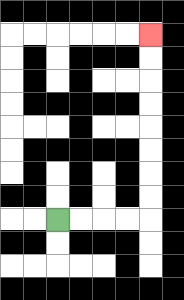{'start': '[2, 9]', 'end': '[6, 1]', 'path_directions': 'R,R,R,R,U,U,U,U,U,U,U,U', 'path_coordinates': '[[2, 9], [3, 9], [4, 9], [5, 9], [6, 9], [6, 8], [6, 7], [6, 6], [6, 5], [6, 4], [6, 3], [6, 2], [6, 1]]'}